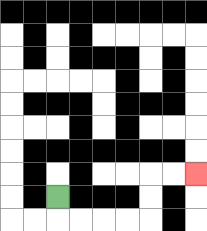{'start': '[2, 8]', 'end': '[8, 7]', 'path_directions': 'D,R,R,R,R,U,U,R,R', 'path_coordinates': '[[2, 8], [2, 9], [3, 9], [4, 9], [5, 9], [6, 9], [6, 8], [6, 7], [7, 7], [8, 7]]'}